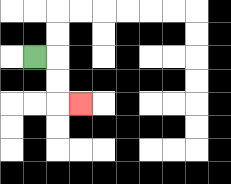{'start': '[1, 2]', 'end': '[3, 4]', 'path_directions': 'R,D,D,R', 'path_coordinates': '[[1, 2], [2, 2], [2, 3], [2, 4], [3, 4]]'}